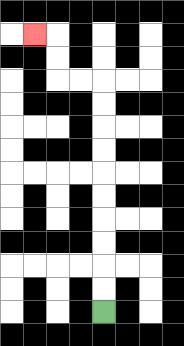{'start': '[4, 13]', 'end': '[1, 1]', 'path_directions': 'U,U,U,U,U,U,U,U,U,U,L,L,U,U,L', 'path_coordinates': '[[4, 13], [4, 12], [4, 11], [4, 10], [4, 9], [4, 8], [4, 7], [4, 6], [4, 5], [4, 4], [4, 3], [3, 3], [2, 3], [2, 2], [2, 1], [1, 1]]'}